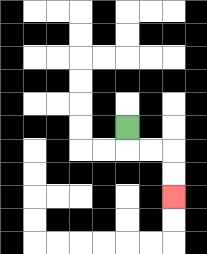{'start': '[5, 5]', 'end': '[7, 8]', 'path_directions': 'D,R,R,D,D', 'path_coordinates': '[[5, 5], [5, 6], [6, 6], [7, 6], [7, 7], [7, 8]]'}